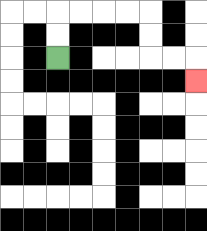{'start': '[2, 2]', 'end': '[8, 3]', 'path_directions': 'U,U,R,R,R,R,D,D,R,R,D', 'path_coordinates': '[[2, 2], [2, 1], [2, 0], [3, 0], [4, 0], [5, 0], [6, 0], [6, 1], [6, 2], [7, 2], [8, 2], [8, 3]]'}